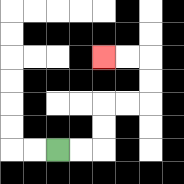{'start': '[2, 6]', 'end': '[4, 2]', 'path_directions': 'R,R,U,U,R,R,U,U,L,L', 'path_coordinates': '[[2, 6], [3, 6], [4, 6], [4, 5], [4, 4], [5, 4], [6, 4], [6, 3], [6, 2], [5, 2], [4, 2]]'}